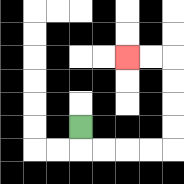{'start': '[3, 5]', 'end': '[5, 2]', 'path_directions': 'D,R,R,R,R,U,U,U,U,L,L', 'path_coordinates': '[[3, 5], [3, 6], [4, 6], [5, 6], [6, 6], [7, 6], [7, 5], [7, 4], [7, 3], [7, 2], [6, 2], [5, 2]]'}